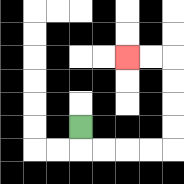{'start': '[3, 5]', 'end': '[5, 2]', 'path_directions': 'D,R,R,R,R,U,U,U,U,L,L', 'path_coordinates': '[[3, 5], [3, 6], [4, 6], [5, 6], [6, 6], [7, 6], [7, 5], [7, 4], [7, 3], [7, 2], [6, 2], [5, 2]]'}